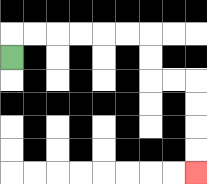{'start': '[0, 2]', 'end': '[8, 7]', 'path_directions': 'U,R,R,R,R,R,R,D,D,R,R,D,D,D,D', 'path_coordinates': '[[0, 2], [0, 1], [1, 1], [2, 1], [3, 1], [4, 1], [5, 1], [6, 1], [6, 2], [6, 3], [7, 3], [8, 3], [8, 4], [8, 5], [8, 6], [8, 7]]'}